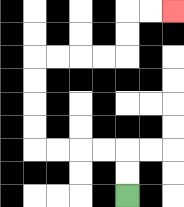{'start': '[5, 8]', 'end': '[7, 0]', 'path_directions': 'U,U,L,L,L,L,U,U,U,U,R,R,R,R,U,U,R,R', 'path_coordinates': '[[5, 8], [5, 7], [5, 6], [4, 6], [3, 6], [2, 6], [1, 6], [1, 5], [1, 4], [1, 3], [1, 2], [2, 2], [3, 2], [4, 2], [5, 2], [5, 1], [5, 0], [6, 0], [7, 0]]'}